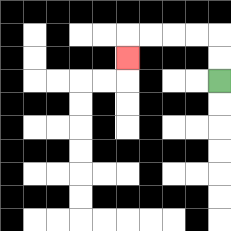{'start': '[9, 3]', 'end': '[5, 2]', 'path_directions': 'U,U,L,L,L,L,D', 'path_coordinates': '[[9, 3], [9, 2], [9, 1], [8, 1], [7, 1], [6, 1], [5, 1], [5, 2]]'}